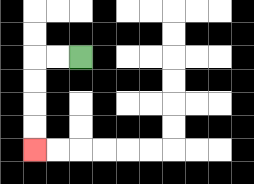{'start': '[3, 2]', 'end': '[1, 6]', 'path_directions': 'L,L,D,D,D,D', 'path_coordinates': '[[3, 2], [2, 2], [1, 2], [1, 3], [1, 4], [1, 5], [1, 6]]'}